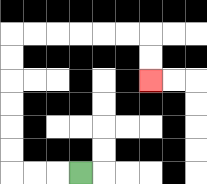{'start': '[3, 7]', 'end': '[6, 3]', 'path_directions': 'L,L,L,U,U,U,U,U,U,R,R,R,R,R,R,D,D', 'path_coordinates': '[[3, 7], [2, 7], [1, 7], [0, 7], [0, 6], [0, 5], [0, 4], [0, 3], [0, 2], [0, 1], [1, 1], [2, 1], [3, 1], [4, 1], [5, 1], [6, 1], [6, 2], [6, 3]]'}